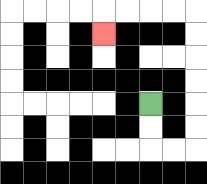{'start': '[6, 4]', 'end': '[4, 1]', 'path_directions': 'D,D,R,R,U,U,U,U,U,U,L,L,L,L,D', 'path_coordinates': '[[6, 4], [6, 5], [6, 6], [7, 6], [8, 6], [8, 5], [8, 4], [8, 3], [8, 2], [8, 1], [8, 0], [7, 0], [6, 0], [5, 0], [4, 0], [4, 1]]'}